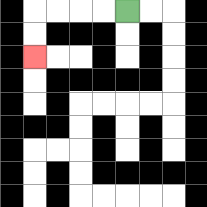{'start': '[5, 0]', 'end': '[1, 2]', 'path_directions': 'L,L,L,L,D,D', 'path_coordinates': '[[5, 0], [4, 0], [3, 0], [2, 0], [1, 0], [1, 1], [1, 2]]'}